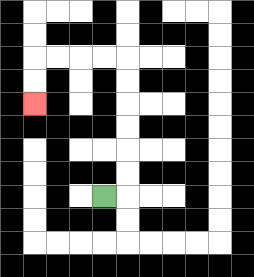{'start': '[4, 8]', 'end': '[1, 4]', 'path_directions': 'R,U,U,U,U,U,U,L,L,L,L,D,D', 'path_coordinates': '[[4, 8], [5, 8], [5, 7], [5, 6], [5, 5], [5, 4], [5, 3], [5, 2], [4, 2], [3, 2], [2, 2], [1, 2], [1, 3], [1, 4]]'}